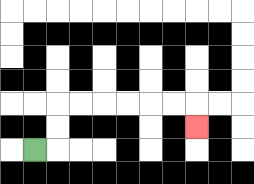{'start': '[1, 6]', 'end': '[8, 5]', 'path_directions': 'R,U,U,R,R,R,R,R,R,D', 'path_coordinates': '[[1, 6], [2, 6], [2, 5], [2, 4], [3, 4], [4, 4], [5, 4], [6, 4], [7, 4], [8, 4], [8, 5]]'}